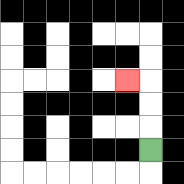{'start': '[6, 6]', 'end': '[5, 3]', 'path_directions': 'U,U,U,L', 'path_coordinates': '[[6, 6], [6, 5], [6, 4], [6, 3], [5, 3]]'}